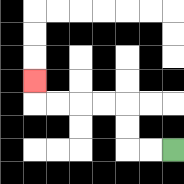{'start': '[7, 6]', 'end': '[1, 3]', 'path_directions': 'L,L,U,U,L,L,L,L,U', 'path_coordinates': '[[7, 6], [6, 6], [5, 6], [5, 5], [5, 4], [4, 4], [3, 4], [2, 4], [1, 4], [1, 3]]'}